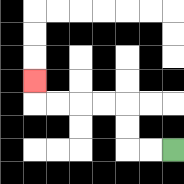{'start': '[7, 6]', 'end': '[1, 3]', 'path_directions': 'L,L,U,U,L,L,L,L,U', 'path_coordinates': '[[7, 6], [6, 6], [5, 6], [5, 5], [5, 4], [4, 4], [3, 4], [2, 4], [1, 4], [1, 3]]'}